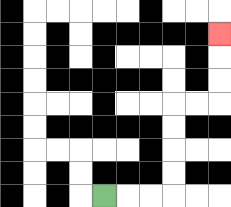{'start': '[4, 8]', 'end': '[9, 1]', 'path_directions': 'R,R,R,U,U,U,U,R,R,U,U,U', 'path_coordinates': '[[4, 8], [5, 8], [6, 8], [7, 8], [7, 7], [7, 6], [7, 5], [7, 4], [8, 4], [9, 4], [9, 3], [9, 2], [9, 1]]'}